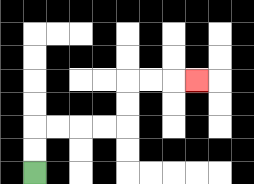{'start': '[1, 7]', 'end': '[8, 3]', 'path_directions': 'U,U,R,R,R,R,U,U,R,R,R', 'path_coordinates': '[[1, 7], [1, 6], [1, 5], [2, 5], [3, 5], [4, 5], [5, 5], [5, 4], [5, 3], [6, 3], [7, 3], [8, 3]]'}